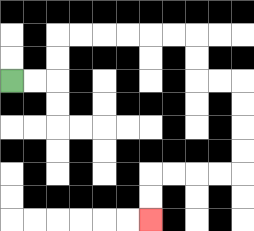{'start': '[0, 3]', 'end': '[6, 9]', 'path_directions': 'R,R,U,U,R,R,R,R,R,R,D,D,R,R,D,D,D,D,L,L,L,L,D,D', 'path_coordinates': '[[0, 3], [1, 3], [2, 3], [2, 2], [2, 1], [3, 1], [4, 1], [5, 1], [6, 1], [7, 1], [8, 1], [8, 2], [8, 3], [9, 3], [10, 3], [10, 4], [10, 5], [10, 6], [10, 7], [9, 7], [8, 7], [7, 7], [6, 7], [6, 8], [6, 9]]'}